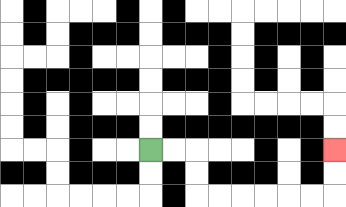{'start': '[6, 6]', 'end': '[14, 6]', 'path_directions': 'R,R,D,D,R,R,R,R,R,R,U,U', 'path_coordinates': '[[6, 6], [7, 6], [8, 6], [8, 7], [8, 8], [9, 8], [10, 8], [11, 8], [12, 8], [13, 8], [14, 8], [14, 7], [14, 6]]'}